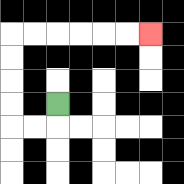{'start': '[2, 4]', 'end': '[6, 1]', 'path_directions': 'D,L,L,U,U,U,U,R,R,R,R,R,R', 'path_coordinates': '[[2, 4], [2, 5], [1, 5], [0, 5], [0, 4], [0, 3], [0, 2], [0, 1], [1, 1], [2, 1], [3, 1], [4, 1], [5, 1], [6, 1]]'}